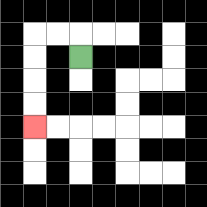{'start': '[3, 2]', 'end': '[1, 5]', 'path_directions': 'U,L,L,D,D,D,D', 'path_coordinates': '[[3, 2], [3, 1], [2, 1], [1, 1], [1, 2], [1, 3], [1, 4], [1, 5]]'}